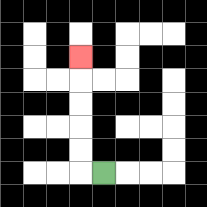{'start': '[4, 7]', 'end': '[3, 2]', 'path_directions': 'L,U,U,U,U,U', 'path_coordinates': '[[4, 7], [3, 7], [3, 6], [3, 5], [3, 4], [3, 3], [3, 2]]'}